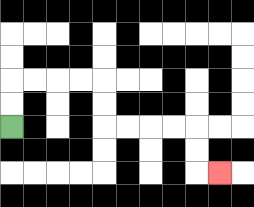{'start': '[0, 5]', 'end': '[9, 7]', 'path_directions': 'U,U,R,R,R,R,D,D,R,R,R,R,D,D,R', 'path_coordinates': '[[0, 5], [0, 4], [0, 3], [1, 3], [2, 3], [3, 3], [4, 3], [4, 4], [4, 5], [5, 5], [6, 5], [7, 5], [8, 5], [8, 6], [8, 7], [9, 7]]'}